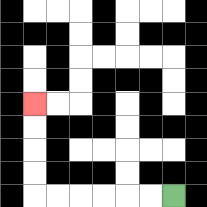{'start': '[7, 8]', 'end': '[1, 4]', 'path_directions': 'L,L,L,L,L,L,U,U,U,U', 'path_coordinates': '[[7, 8], [6, 8], [5, 8], [4, 8], [3, 8], [2, 8], [1, 8], [1, 7], [1, 6], [1, 5], [1, 4]]'}